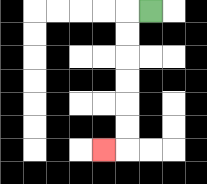{'start': '[6, 0]', 'end': '[4, 6]', 'path_directions': 'L,D,D,D,D,D,D,L', 'path_coordinates': '[[6, 0], [5, 0], [5, 1], [5, 2], [5, 3], [5, 4], [5, 5], [5, 6], [4, 6]]'}